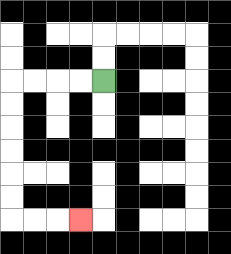{'start': '[4, 3]', 'end': '[3, 9]', 'path_directions': 'L,L,L,L,D,D,D,D,D,D,R,R,R', 'path_coordinates': '[[4, 3], [3, 3], [2, 3], [1, 3], [0, 3], [0, 4], [0, 5], [0, 6], [0, 7], [0, 8], [0, 9], [1, 9], [2, 9], [3, 9]]'}